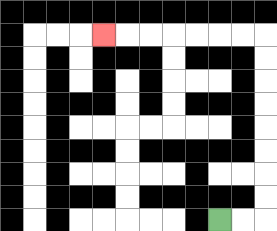{'start': '[9, 9]', 'end': '[4, 1]', 'path_directions': 'R,R,U,U,U,U,U,U,U,U,L,L,L,L,L,L,L', 'path_coordinates': '[[9, 9], [10, 9], [11, 9], [11, 8], [11, 7], [11, 6], [11, 5], [11, 4], [11, 3], [11, 2], [11, 1], [10, 1], [9, 1], [8, 1], [7, 1], [6, 1], [5, 1], [4, 1]]'}